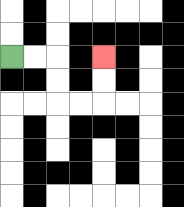{'start': '[0, 2]', 'end': '[4, 2]', 'path_directions': 'R,R,D,D,R,R,U,U', 'path_coordinates': '[[0, 2], [1, 2], [2, 2], [2, 3], [2, 4], [3, 4], [4, 4], [4, 3], [4, 2]]'}